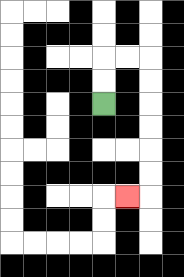{'start': '[4, 4]', 'end': '[5, 8]', 'path_directions': 'U,U,R,R,D,D,D,D,D,D,L', 'path_coordinates': '[[4, 4], [4, 3], [4, 2], [5, 2], [6, 2], [6, 3], [6, 4], [6, 5], [6, 6], [6, 7], [6, 8], [5, 8]]'}